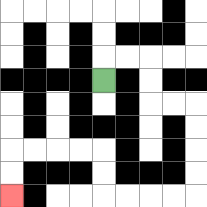{'start': '[4, 3]', 'end': '[0, 8]', 'path_directions': 'U,R,R,D,D,R,R,D,D,D,D,L,L,L,L,U,U,L,L,L,L,D,D', 'path_coordinates': '[[4, 3], [4, 2], [5, 2], [6, 2], [6, 3], [6, 4], [7, 4], [8, 4], [8, 5], [8, 6], [8, 7], [8, 8], [7, 8], [6, 8], [5, 8], [4, 8], [4, 7], [4, 6], [3, 6], [2, 6], [1, 6], [0, 6], [0, 7], [0, 8]]'}